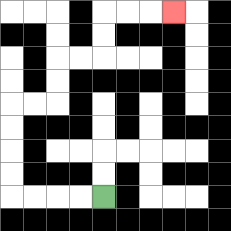{'start': '[4, 8]', 'end': '[7, 0]', 'path_directions': 'L,L,L,L,U,U,U,U,R,R,U,U,R,R,U,U,R,R,R', 'path_coordinates': '[[4, 8], [3, 8], [2, 8], [1, 8], [0, 8], [0, 7], [0, 6], [0, 5], [0, 4], [1, 4], [2, 4], [2, 3], [2, 2], [3, 2], [4, 2], [4, 1], [4, 0], [5, 0], [6, 0], [7, 0]]'}